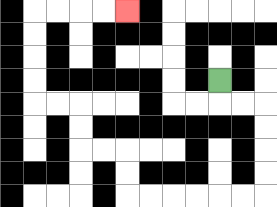{'start': '[9, 3]', 'end': '[5, 0]', 'path_directions': 'D,R,R,D,D,D,D,L,L,L,L,L,L,U,U,L,L,U,U,L,L,U,U,U,U,R,R,R,R', 'path_coordinates': '[[9, 3], [9, 4], [10, 4], [11, 4], [11, 5], [11, 6], [11, 7], [11, 8], [10, 8], [9, 8], [8, 8], [7, 8], [6, 8], [5, 8], [5, 7], [5, 6], [4, 6], [3, 6], [3, 5], [3, 4], [2, 4], [1, 4], [1, 3], [1, 2], [1, 1], [1, 0], [2, 0], [3, 0], [4, 0], [5, 0]]'}